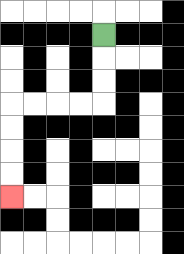{'start': '[4, 1]', 'end': '[0, 8]', 'path_directions': 'D,D,D,L,L,L,L,D,D,D,D', 'path_coordinates': '[[4, 1], [4, 2], [4, 3], [4, 4], [3, 4], [2, 4], [1, 4], [0, 4], [0, 5], [0, 6], [0, 7], [0, 8]]'}